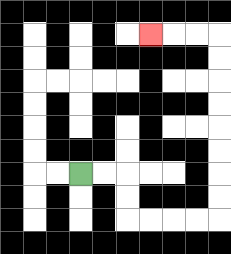{'start': '[3, 7]', 'end': '[6, 1]', 'path_directions': 'R,R,D,D,R,R,R,R,U,U,U,U,U,U,U,U,L,L,L', 'path_coordinates': '[[3, 7], [4, 7], [5, 7], [5, 8], [5, 9], [6, 9], [7, 9], [8, 9], [9, 9], [9, 8], [9, 7], [9, 6], [9, 5], [9, 4], [9, 3], [9, 2], [9, 1], [8, 1], [7, 1], [6, 1]]'}